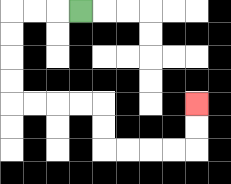{'start': '[3, 0]', 'end': '[8, 4]', 'path_directions': 'L,L,L,D,D,D,D,R,R,R,R,D,D,R,R,R,R,U,U', 'path_coordinates': '[[3, 0], [2, 0], [1, 0], [0, 0], [0, 1], [0, 2], [0, 3], [0, 4], [1, 4], [2, 4], [3, 4], [4, 4], [4, 5], [4, 6], [5, 6], [6, 6], [7, 6], [8, 6], [8, 5], [8, 4]]'}